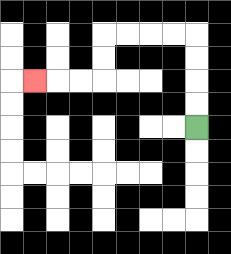{'start': '[8, 5]', 'end': '[1, 3]', 'path_directions': 'U,U,U,U,L,L,L,L,D,D,L,L,L', 'path_coordinates': '[[8, 5], [8, 4], [8, 3], [8, 2], [8, 1], [7, 1], [6, 1], [5, 1], [4, 1], [4, 2], [4, 3], [3, 3], [2, 3], [1, 3]]'}